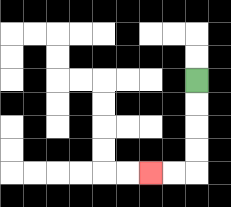{'start': '[8, 3]', 'end': '[6, 7]', 'path_directions': 'D,D,D,D,L,L', 'path_coordinates': '[[8, 3], [8, 4], [8, 5], [8, 6], [8, 7], [7, 7], [6, 7]]'}